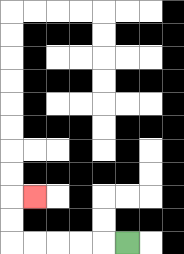{'start': '[5, 10]', 'end': '[1, 8]', 'path_directions': 'L,L,L,L,L,U,U,R', 'path_coordinates': '[[5, 10], [4, 10], [3, 10], [2, 10], [1, 10], [0, 10], [0, 9], [0, 8], [1, 8]]'}